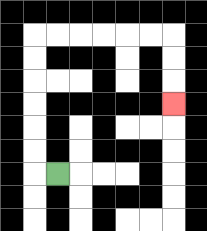{'start': '[2, 7]', 'end': '[7, 4]', 'path_directions': 'L,U,U,U,U,U,U,R,R,R,R,R,R,D,D,D', 'path_coordinates': '[[2, 7], [1, 7], [1, 6], [1, 5], [1, 4], [1, 3], [1, 2], [1, 1], [2, 1], [3, 1], [4, 1], [5, 1], [6, 1], [7, 1], [7, 2], [7, 3], [7, 4]]'}